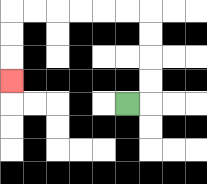{'start': '[5, 4]', 'end': '[0, 3]', 'path_directions': 'R,U,U,U,U,L,L,L,L,L,L,D,D,D', 'path_coordinates': '[[5, 4], [6, 4], [6, 3], [6, 2], [6, 1], [6, 0], [5, 0], [4, 0], [3, 0], [2, 0], [1, 0], [0, 0], [0, 1], [0, 2], [0, 3]]'}